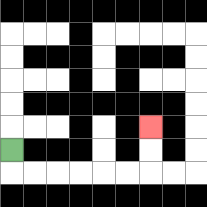{'start': '[0, 6]', 'end': '[6, 5]', 'path_directions': 'D,R,R,R,R,R,R,U,U', 'path_coordinates': '[[0, 6], [0, 7], [1, 7], [2, 7], [3, 7], [4, 7], [5, 7], [6, 7], [6, 6], [6, 5]]'}